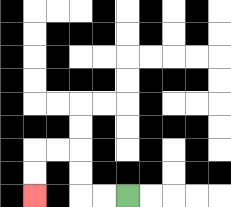{'start': '[5, 8]', 'end': '[1, 8]', 'path_directions': 'L,L,U,U,L,L,D,D', 'path_coordinates': '[[5, 8], [4, 8], [3, 8], [3, 7], [3, 6], [2, 6], [1, 6], [1, 7], [1, 8]]'}